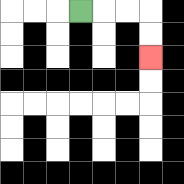{'start': '[3, 0]', 'end': '[6, 2]', 'path_directions': 'R,R,R,D,D', 'path_coordinates': '[[3, 0], [4, 0], [5, 0], [6, 0], [6, 1], [6, 2]]'}